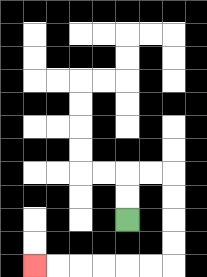{'start': '[5, 9]', 'end': '[1, 11]', 'path_directions': 'U,U,R,R,D,D,D,D,L,L,L,L,L,L', 'path_coordinates': '[[5, 9], [5, 8], [5, 7], [6, 7], [7, 7], [7, 8], [7, 9], [7, 10], [7, 11], [6, 11], [5, 11], [4, 11], [3, 11], [2, 11], [1, 11]]'}